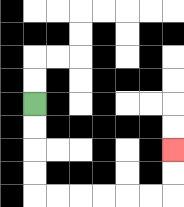{'start': '[1, 4]', 'end': '[7, 6]', 'path_directions': 'D,D,D,D,R,R,R,R,R,R,U,U', 'path_coordinates': '[[1, 4], [1, 5], [1, 6], [1, 7], [1, 8], [2, 8], [3, 8], [4, 8], [5, 8], [6, 8], [7, 8], [7, 7], [7, 6]]'}